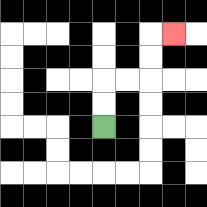{'start': '[4, 5]', 'end': '[7, 1]', 'path_directions': 'U,U,R,R,U,U,R', 'path_coordinates': '[[4, 5], [4, 4], [4, 3], [5, 3], [6, 3], [6, 2], [6, 1], [7, 1]]'}